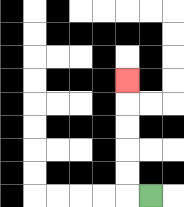{'start': '[6, 8]', 'end': '[5, 3]', 'path_directions': 'L,U,U,U,U,U', 'path_coordinates': '[[6, 8], [5, 8], [5, 7], [5, 6], [5, 5], [5, 4], [5, 3]]'}